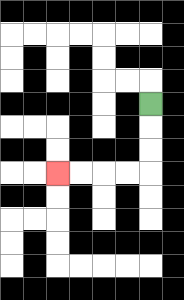{'start': '[6, 4]', 'end': '[2, 7]', 'path_directions': 'D,D,D,L,L,L,L', 'path_coordinates': '[[6, 4], [6, 5], [6, 6], [6, 7], [5, 7], [4, 7], [3, 7], [2, 7]]'}